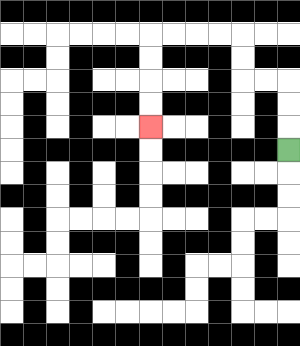{'start': '[12, 6]', 'end': '[6, 5]', 'path_directions': 'U,U,U,L,L,U,U,L,L,L,L,D,D,D,D', 'path_coordinates': '[[12, 6], [12, 5], [12, 4], [12, 3], [11, 3], [10, 3], [10, 2], [10, 1], [9, 1], [8, 1], [7, 1], [6, 1], [6, 2], [6, 3], [6, 4], [6, 5]]'}